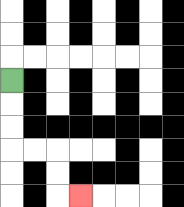{'start': '[0, 3]', 'end': '[3, 8]', 'path_directions': 'D,D,D,R,R,D,D,R', 'path_coordinates': '[[0, 3], [0, 4], [0, 5], [0, 6], [1, 6], [2, 6], [2, 7], [2, 8], [3, 8]]'}